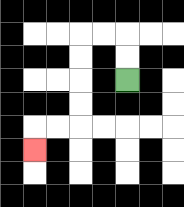{'start': '[5, 3]', 'end': '[1, 6]', 'path_directions': 'U,U,L,L,D,D,D,D,L,L,D', 'path_coordinates': '[[5, 3], [5, 2], [5, 1], [4, 1], [3, 1], [3, 2], [3, 3], [3, 4], [3, 5], [2, 5], [1, 5], [1, 6]]'}